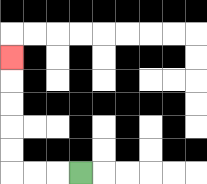{'start': '[3, 7]', 'end': '[0, 2]', 'path_directions': 'L,L,L,U,U,U,U,U', 'path_coordinates': '[[3, 7], [2, 7], [1, 7], [0, 7], [0, 6], [0, 5], [0, 4], [0, 3], [0, 2]]'}